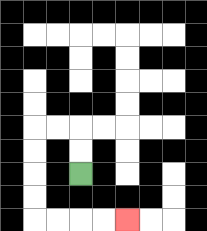{'start': '[3, 7]', 'end': '[5, 9]', 'path_directions': 'U,U,L,L,D,D,D,D,R,R,R,R', 'path_coordinates': '[[3, 7], [3, 6], [3, 5], [2, 5], [1, 5], [1, 6], [1, 7], [1, 8], [1, 9], [2, 9], [3, 9], [4, 9], [5, 9]]'}